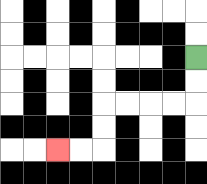{'start': '[8, 2]', 'end': '[2, 6]', 'path_directions': 'D,D,L,L,L,L,D,D,L,L', 'path_coordinates': '[[8, 2], [8, 3], [8, 4], [7, 4], [6, 4], [5, 4], [4, 4], [4, 5], [4, 6], [3, 6], [2, 6]]'}